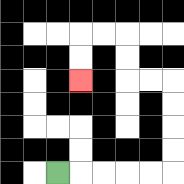{'start': '[2, 7]', 'end': '[3, 3]', 'path_directions': 'R,R,R,R,R,U,U,U,U,L,L,U,U,L,L,D,D', 'path_coordinates': '[[2, 7], [3, 7], [4, 7], [5, 7], [6, 7], [7, 7], [7, 6], [7, 5], [7, 4], [7, 3], [6, 3], [5, 3], [5, 2], [5, 1], [4, 1], [3, 1], [3, 2], [3, 3]]'}